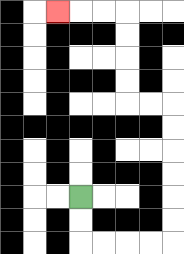{'start': '[3, 8]', 'end': '[2, 0]', 'path_directions': 'D,D,R,R,R,R,U,U,U,U,U,U,L,L,U,U,U,U,L,L,L', 'path_coordinates': '[[3, 8], [3, 9], [3, 10], [4, 10], [5, 10], [6, 10], [7, 10], [7, 9], [7, 8], [7, 7], [7, 6], [7, 5], [7, 4], [6, 4], [5, 4], [5, 3], [5, 2], [5, 1], [5, 0], [4, 0], [3, 0], [2, 0]]'}